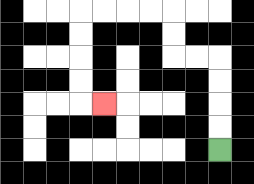{'start': '[9, 6]', 'end': '[4, 4]', 'path_directions': 'U,U,U,U,L,L,U,U,L,L,L,L,D,D,D,D,R', 'path_coordinates': '[[9, 6], [9, 5], [9, 4], [9, 3], [9, 2], [8, 2], [7, 2], [7, 1], [7, 0], [6, 0], [5, 0], [4, 0], [3, 0], [3, 1], [3, 2], [3, 3], [3, 4], [4, 4]]'}